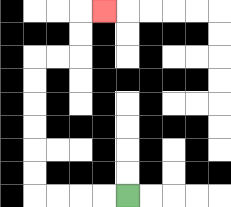{'start': '[5, 8]', 'end': '[4, 0]', 'path_directions': 'L,L,L,L,U,U,U,U,U,U,R,R,U,U,R', 'path_coordinates': '[[5, 8], [4, 8], [3, 8], [2, 8], [1, 8], [1, 7], [1, 6], [1, 5], [1, 4], [1, 3], [1, 2], [2, 2], [3, 2], [3, 1], [3, 0], [4, 0]]'}